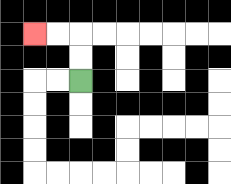{'start': '[3, 3]', 'end': '[1, 1]', 'path_directions': 'U,U,L,L', 'path_coordinates': '[[3, 3], [3, 2], [3, 1], [2, 1], [1, 1]]'}